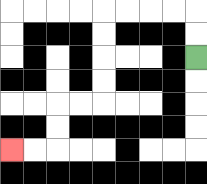{'start': '[8, 2]', 'end': '[0, 6]', 'path_directions': 'U,U,L,L,L,L,D,D,D,D,L,L,D,D,L,L', 'path_coordinates': '[[8, 2], [8, 1], [8, 0], [7, 0], [6, 0], [5, 0], [4, 0], [4, 1], [4, 2], [4, 3], [4, 4], [3, 4], [2, 4], [2, 5], [2, 6], [1, 6], [0, 6]]'}